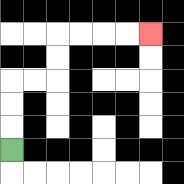{'start': '[0, 6]', 'end': '[6, 1]', 'path_directions': 'U,U,U,R,R,U,U,R,R,R,R', 'path_coordinates': '[[0, 6], [0, 5], [0, 4], [0, 3], [1, 3], [2, 3], [2, 2], [2, 1], [3, 1], [4, 1], [5, 1], [6, 1]]'}